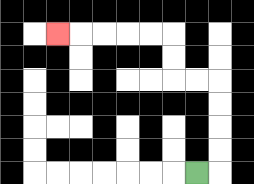{'start': '[8, 7]', 'end': '[2, 1]', 'path_directions': 'R,U,U,U,U,L,L,U,U,L,L,L,L,L', 'path_coordinates': '[[8, 7], [9, 7], [9, 6], [9, 5], [9, 4], [9, 3], [8, 3], [7, 3], [7, 2], [7, 1], [6, 1], [5, 1], [4, 1], [3, 1], [2, 1]]'}